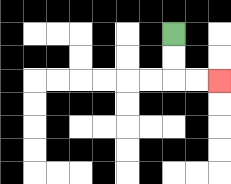{'start': '[7, 1]', 'end': '[9, 3]', 'path_directions': 'D,D,R,R', 'path_coordinates': '[[7, 1], [7, 2], [7, 3], [8, 3], [9, 3]]'}